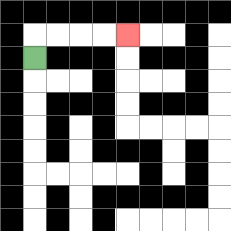{'start': '[1, 2]', 'end': '[5, 1]', 'path_directions': 'U,R,R,R,R', 'path_coordinates': '[[1, 2], [1, 1], [2, 1], [3, 1], [4, 1], [5, 1]]'}